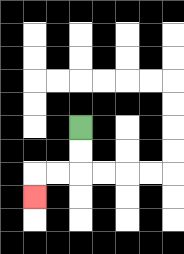{'start': '[3, 5]', 'end': '[1, 8]', 'path_directions': 'D,D,L,L,D', 'path_coordinates': '[[3, 5], [3, 6], [3, 7], [2, 7], [1, 7], [1, 8]]'}